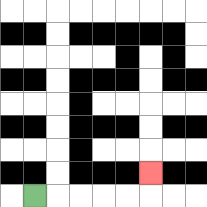{'start': '[1, 8]', 'end': '[6, 7]', 'path_directions': 'R,R,R,R,R,U', 'path_coordinates': '[[1, 8], [2, 8], [3, 8], [4, 8], [5, 8], [6, 8], [6, 7]]'}